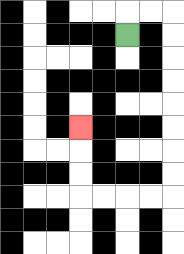{'start': '[5, 1]', 'end': '[3, 5]', 'path_directions': 'U,R,R,D,D,D,D,D,D,D,D,L,L,L,L,U,U,U', 'path_coordinates': '[[5, 1], [5, 0], [6, 0], [7, 0], [7, 1], [7, 2], [7, 3], [7, 4], [7, 5], [7, 6], [7, 7], [7, 8], [6, 8], [5, 8], [4, 8], [3, 8], [3, 7], [3, 6], [3, 5]]'}